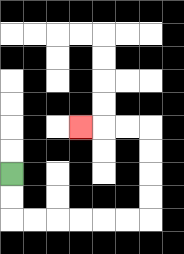{'start': '[0, 7]', 'end': '[3, 5]', 'path_directions': 'D,D,R,R,R,R,R,R,U,U,U,U,L,L,L', 'path_coordinates': '[[0, 7], [0, 8], [0, 9], [1, 9], [2, 9], [3, 9], [4, 9], [5, 9], [6, 9], [6, 8], [6, 7], [6, 6], [6, 5], [5, 5], [4, 5], [3, 5]]'}